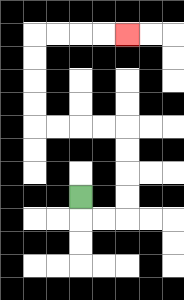{'start': '[3, 8]', 'end': '[5, 1]', 'path_directions': 'D,R,R,U,U,U,U,L,L,L,L,U,U,U,U,R,R,R,R', 'path_coordinates': '[[3, 8], [3, 9], [4, 9], [5, 9], [5, 8], [5, 7], [5, 6], [5, 5], [4, 5], [3, 5], [2, 5], [1, 5], [1, 4], [1, 3], [1, 2], [1, 1], [2, 1], [3, 1], [4, 1], [5, 1]]'}